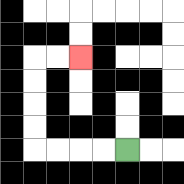{'start': '[5, 6]', 'end': '[3, 2]', 'path_directions': 'L,L,L,L,U,U,U,U,R,R', 'path_coordinates': '[[5, 6], [4, 6], [3, 6], [2, 6], [1, 6], [1, 5], [1, 4], [1, 3], [1, 2], [2, 2], [3, 2]]'}